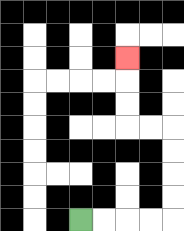{'start': '[3, 9]', 'end': '[5, 2]', 'path_directions': 'R,R,R,R,U,U,U,U,L,L,U,U,U', 'path_coordinates': '[[3, 9], [4, 9], [5, 9], [6, 9], [7, 9], [7, 8], [7, 7], [7, 6], [7, 5], [6, 5], [5, 5], [5, 4], [5, 3], [5, 2]]'}